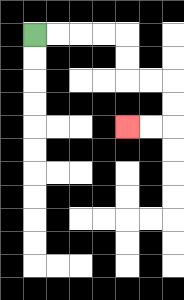{'start': '[1, 1]', 'end': '[5, 5]', 'path_directions': 'R,R,R,R,D,D,R,R,D,D,L,L', 'path_coordinates': '[[1, 1], [2, 1], [3, 1], [4, 1], [5, 1], [5, 2], [5, 3], [6, 3], [7, 3], [7, 4], [7, 5], [6, 5], [5, 5]]'}